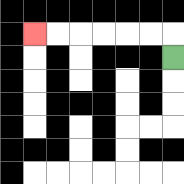{'start': '[7, 2]', 'end': '[1, 1]', 'path_directions': 'U,L,L,L,L,L,L', 'path_coordinates': '[[7, 2], [7, 1], [6, 1], [5, 1], [4, 1], [3, 1], [2, 1], [1, 1]]'}